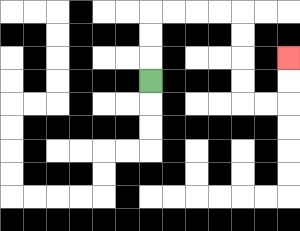{'start': '[6, 3]', 'end': '[12, 2]', 'path_directions': 'U,U,U,R,R,R,R,D,D,D,D,R,R,U,U', 'path_coordinates': '[[6, 3], [6, 2], [6, 1], [6, 0], [7, 0], [8, 0], [9, 0], [10, 0], [10, 1], [10, 2], [10, 3], [10, 4], [11, 4], [12, 4], [12, 3], [12, 2]]'}